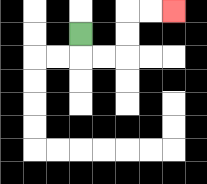{'start': '[3, 1]', 'end': '[7, 0]', 'path_directions': 'D,R,R,U,U,R,R', 'path_coordinates': '[[3, 1], [3, 2], [4, 2], [5, 2], [5, 1], [5, 0], [6, 0], [7, 0]]'}